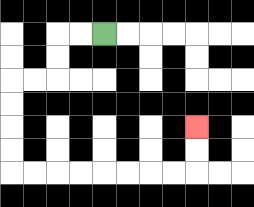{'start': '[4, 1]', 'end': '[8, 5]', 'path_directions': 'L,L,D,D,L,L,D,D,D,D,R,R,R,R,R,R,R,R,U,U', 'path_coordinates': '[[4, 1], [3, 1], [2, 1], [2, 2], [2, 3], [1, 3], [0, 3], [0, 4], [0, 5], [0, 6], [0, 7], [1, 7], [2, 7], [3, 7], [4, 7], [5, 7], [6, 7], [7, 7], [8, 7], [8, 6], [8, 5]]'}